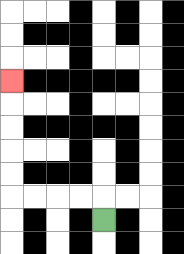{'start': '[4, 9]', 'end': '[0, 3]', 'path_directions': 'U,L,L,L,L,U,U,U,U,U', 'path_coordinates': '[[4, 9], [4, 8], [3, 8], [2, 8], [1, 8], [0, 8], [0, 7], [0, 6], [0, 5], [0, 4], [0, 3]]'}